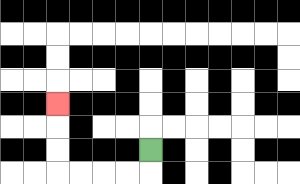{'start': '[6, 6]', 'end': '[2, 4]', 'path_directions': 'D,L,L,L,L,U,U,U', 'path_coordinates': '[[6, 6], [6, 7], [5, 7], [4, 7], [3, 7], [2, 7], [2, 6], [2, 5], [2, 4]]'}